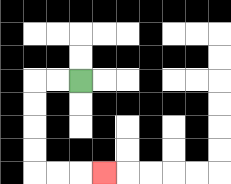{'start': '[3, 3]', 'end': '[4, 7]', 'path_directions': 'L,L,D,D,D,D,R,R,R', 'path_coordinates': '[[3, 3], [2, 3], [1, 3], [1, 4], [1, 5], [1, 6], [1, 7], [2, 7], [3, 7], [4, 7]]'}